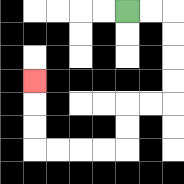{'start': '[5, 0]', 'end': '[1, 3]', 'path_directions': 'R,R,D,D,D,D,L,L,D,D,L,L,L,L,U,U,U', 'path_coordinates': '[[5, 0], [6, 0], [7, 0], [7, 1], [7, 2], [7, 3], [7, 4], [6, 4], [5, 4], [5, 5], [5, 6], [4, 6], [3, 6], [2, 6], [1, 6], [1, 5], [1, 4], [1, 3]]'}